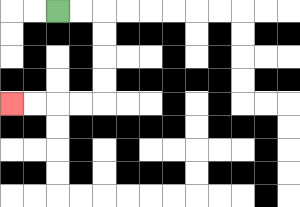{'start': '[2, 0]', 'end': '[0, 4]', 'path_directions': 'R,R,D,D,D,D,L,L,L,L', 'path_coordinates': '[[2, 0], [3, 0], [4, 0], [4, 1], [4, 2], [4, 3], [4, 4], [3, 4], [2, 4], [1, 4], [0, 4]]'}